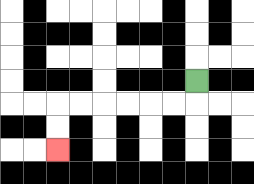{'start': '[8, 3]', 'end': '[2, 6]', 'path_directions': 'D,L,L,L,L,L,L,D,D', 'path_coordinates': '[[8, 3], [8, 4], [7, 4], [6, 4], [5, 4], [4, 4], [3, 4], [2, 4], [2, 5], [2, 6]]'}